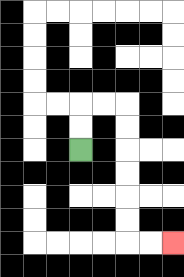{'start': '[3, 6]', 'end': '[7, 10]', 'path_directions': 'U,U,R,R,D,D,D,D,D,D,R,R', 'path_coordinates': '[[3, 6], [3, 5], [3, 4], [4, 4], [5, 4], [5, 5], [5, 6], [5, 7], [5, 8], [5, 9], [5, 10], [6, 10], [7, 10]]'}